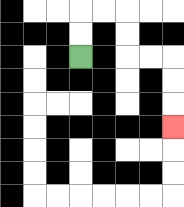{'start': '[3, 2]', 'end': '[7, 5]', 'path_directions': 'U,U,R,R,D,D,R,R,D,D,D', 'path_coordinates': '[[3, 2], [3, 1], [3, 0], [4, 0], [5, 0], [5, 1], [5, 2], [6, 2], [7, 2], [7, 3], [7, 4], [7, 5]]'}